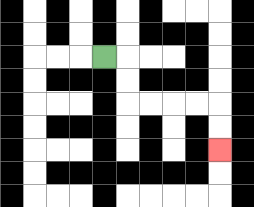{'start': '[4, 2]', 'end': '[9, 6]', 'path_directions': 'R,D,D,R,R,R,R,D,D', 'path_coordinates': '[[4, 2], [5, 2], [5, 3], [5, 4], [6, 4], [7, 4], [8, 4], [9, 4], [9, 5], [9, 6]]'}